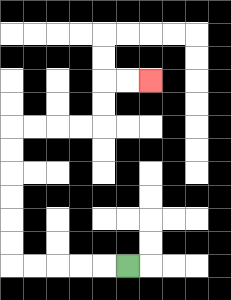{'start': '[5, 11]', 'end': '[6, 3]', 'path_directions': 'L,L,L,L,L,U,U,U,U,U,U,R,R,R,R,U,U,R,R', 'path_coordinates': '[[5, 11], [4, 11], [3, 11], [2, 11], [1, 11], [0, 11], [0, 10], [0, 9], [0, 8], [0, 7], [0, 6], [0, 5], [1, 5], [2, 5], [3, 5], [4, 5], [4, 4], [4, 3], [5, 3], [6, 3]]'}